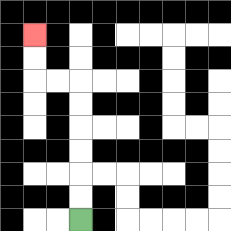{'start': '[3, 9]', 'end': '[1, 1]', 'path_directions': 'U,U,U,U,U,U,L,L,U,U', 'path_coordinates': '[[3, 9], [3, 8], [3, 7], [3, 6], [3, 5], [3, 4], [3, 3], [2, 3], [1, 3], [1, 2], [1, 1]]'}